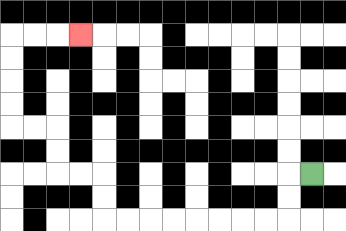{'start': '[13, 7]', 'end': '[3, 1]', 'path_directions': 'L,D,D,L,L,L,L,L,L,L,L,U,U,L,L,U,U,L,L,U,U,U,U,R,R,R', 'path_coordinates': '[[13, 7], [12, 7], [12, 8], [12, 9], [11, 9], [10, 9], [9, 9], [8, 9], [7, 9], [6, 9], [5, 9], [4, 9], [4, 8], [4, 7], [3, 7], [2, 7], [2, 6], [2, 5], [1, 5], [0, 5], [0, 4], [0, 3], [0, 2], [0, 1], [1, 1], [2, 1], [3, 1]]'}